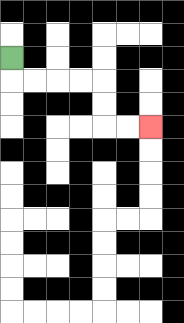{'start': '[0, 2]', 'end': '[6, 5]', 'path_directions': 'D,R,R,R,R,D,D,R,R', 'path_coordinates': '[[0, 2], [0, 3], [1, 3], [2, 3], [3, 3], [4, 3], [4, 4], [4, 5], [5, 5], [6, 5]]'}